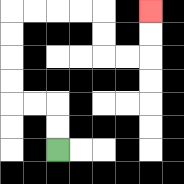{'start': '[2, 6]', 'end': '[6, 0]', 'path_directions': 'U,U,L,L,U,U,U,U,R,R,R,R,D,D,R,R,U,U', 'path_coordinates': '[[2, 6], [2, 5], [2, 4], [1, 4], [0, 4], [0, 3], [0, 2], [0, 1], [0, 0], [1, 0], [2, 0], [3, 0], [4, 0], [4, 1], [4, 2], [5, 2], [6, 2], [6, 1], [6, 0]]'}